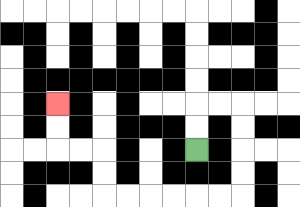{'start': '[8, 6]', 'end': '[2, 4]', 'path_directions': 'U,U,R,R,D,D,D,D,L,L,L,L,L,L,U,U,L,L,U,U', 'path_coordinates': '[[8, 6], [8, 5], [8, 4], [9, 4], [10, 4], [10, 5], [10, 6], [10, 7], [10, 8], [9, 8], [8, 8], [7, 8], [6, 8], [5, 8], [4, 8], [4, 7], [4, 6], [3, 6], [2, 6], [2, 5], [2, 4]]'}